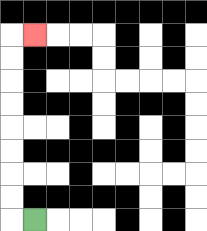{'start': '[1, 9]', 'end': '[1, 1]', 'path_directions': 'L,U,U,U,U,U,U,U,U,R', 'path_coordinates': '[[1, 9], [0, 9], [0, 8], [0, 7], [0, 6], [0, 5], [0, 4], [0, 3], [0, 2], [0, 1], [1, 1]]'}